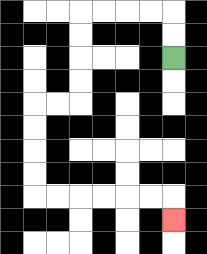{'start': '[7, 2]', 'end': '[7, 9]', 'path_directions': 'U,U,L,L,L,L,D,D,D,D,L,L,D,D,D,D,R,R,R,R,R,R,D', 'path_coordinates': '[[7, 2], [7, 1], [7, 0], [6, 0], [5, 0], [4, 0], [3, 0], [3, 1], [3, 2], [3, 3], [3, 4], [2, 4], [1, 4], [1, 5], [1, 6], [1, 7], [1, 8], [2, 8], [3, 8], [4, 8], [5, 8], [6, 8], [7, 8], [7, 9]]'}